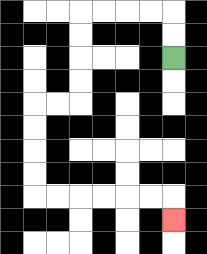{'start': '[7, 2]', 'end': '[7, 9]', 'path_directions': 'U,U,L,L,L,L,D,D,D,D,L,L,D,D,D,D,R,R,R,R,R,R,D', 'path_coordinates': '[[7, 2], [7, 1], [7, 0], [6, 0], [5, 0], [4, 0], [3, 0], [3, 1], [3, 2], [3, 3], [3, 4], [2, 4], [1, 4], [1, 5], [1, 6], [1, 7], [1, 8], [2, 8], [3, 8], [4, 8], [5, 8], [6, 8], [7, 8], [7, 9]]'}